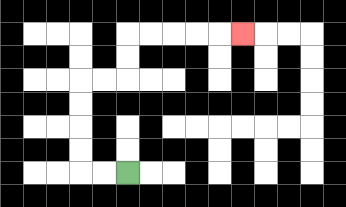{'start': '[5, 7]', 'end': '[10, 1]', 'path_directions': 'L,L,U,U,U,U,R,R,U,U,R,R,R,R,R', 'path_coordinates': '[[5, 7], [4, 7], [3, 7], [3, 6], [3, 5], [3, 4], [3, 3], [4, 3], [5, 3], [5, 2], [5, 1], [6, 1], [7, 1], [8, 1], [9, 1], [10, 1]]'}